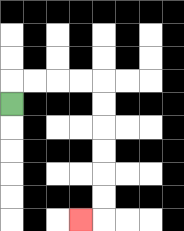{'start': '[0, 4]', 'end': '[3, 9]', 'path_directions': 'U,R,R,R,R,D,D,D,D,D,D,L', 'path_coordinates': '[[0, 4], [0, 3], [1, 3], [2, 3], [3, 3], [4, 3], [4, 4], [4, 5], [4, 6], [4, 7], [4, 8], [4, 9], [3, 9]]'}